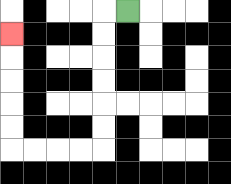{'start': '[5, 0]', 'end': '[0, 1]', 'path_directions': 'L,D,D,D,D,D,D,L,L,L,L,U,U,U,U,U', 'path_coordinates': '[[5, 0], [4, 0], [4, 1], [4, 2], [4, 3], [4, 4], [4, 5], [4, 6], [3, 6], [2, 6], [1, 6], [0, 6], [0, 5], [0, 4], [0, 3], [0, 2], [0, 1]]'}